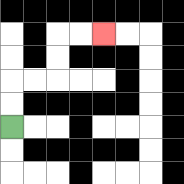{'start': '[0, 5]', 'end': '[4, 1]', 'path_directions': 'U,U,R,R,U,U,R,R', 'path_coordinates': '[[0, 5], [0, 4], [0, 3], [1, 3], [2, 3], [2, 2], [2, 1], [3, 1], [4, 1]]'}